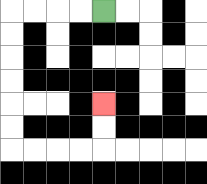{'start': '[4, 0]', 'end': '[4, 4]', 'path_directions': 'L,L,L,L,D,D,D,D,D,D,R,R,R,R,U,U', 'path_coordinates': '[[4, 0], [3, 0], [2, 0], [1, 0], [0, 0], [0, 1], [0, 2], [0, 3], [0, 4], [0, 5], [0, 6], [1, 6], [2, 6], [3, 6], [4, 6], [4, 5], [4, 4]]'}